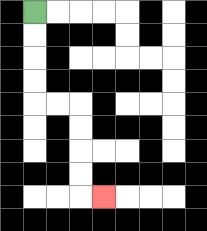{'start': '[1, 0]', 'end': '[4, 8]', 'path_directions': 'D,D,D,D,R,R,D,D,D,D,R', 'path_coordinates': '[[1, 0], [1, 1], [1, 2], [1, 3], [1, 4], [2, 4], [3, 4], [3, 5], [3, 6], [3, 7], [3, 8], [4, 8]]'}